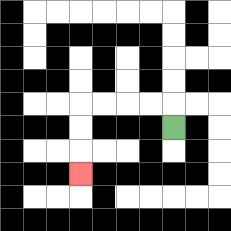{'start': '[7, 5]', 'end': '[3, 7]', 'path_directions': 'U,L,L,L,L,D,D,D', 'path_coordinates': '[[7, 5], [7, 4], [6, 4], [5, 4], [4, 4], [3, 4], [3, 5], [3, 6], [3, 7]]'}